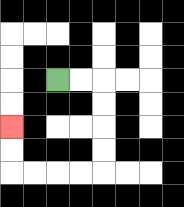{'start': '[2, 3]', 'end': '[0, 5]', 'path_directions': 'R,R,D,D,D,D,L,L,L,L,U,U', 'path_coordinates': '[[2, 3], [3, 3], [4, 3], [4, 4], [4, 5], [4, 6], [4, 7], [3, 7], [2, 7], [1, 7], [0, 7], [0, 6], [0, 5]]'}